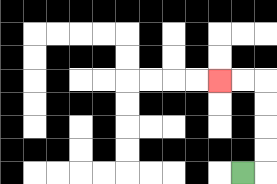{'start': '[10, 7]', 'end': '[9, 3]', 'path_directions': 'R,U,U,U,U,L,L', 'path_coordinates': '[[10, 7], [11, 7], [11, 6], [11, 5], [11, 4], [11, 3], [10, 3], [9, 3]]'}